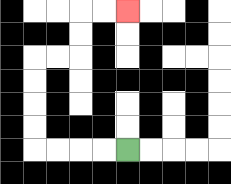{'start': '[5, 6]', 'end': '[5, 0]', 'path_directions': 'L,L,L,L,U,U,U,U,R,R,U,U,R,R', 'path_coordinates': '[[5, 6], [4, 6], [3, 6], [2, 6], [1, 6], [1, 5], [1, 4], [1, 3], [1, 2], [2, 2], [3, 2], [3, 1], [3, 0], [4, 0], [5, 0]]'}